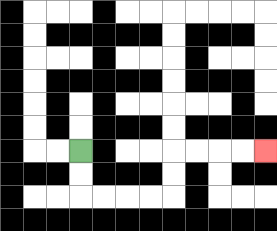{'start': '[3, 6]', 'end': '[11, 6]', 'path_directions': 'D,D,R,R,R,R,U,U,R,R,R,R', 'path_coordinates': '[[3, 6], [3, 7], [3, 8], [4, 8], [5, 8], [6, 8], [7, 8], [7, 7], [7, 6], [8, 6], [9, 6], [10, 6], [11, 6]]'}